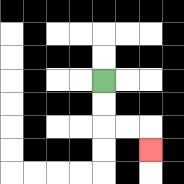{'start': '[4, 3]', 'end': '[6, 6]', 'path_directions': 'D,D,R,R,D', 'path_coordinates': '[[4, 3], [4, 4], [4, 5], [5, 5], [6, 5], [6, 6]]'}